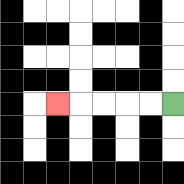{'start': '[7, 4]', 'end': '[2, 4]', 'path_directions': 'L,L,L,L,L', 'path_coordinates': '[[7, 4], [6, 4], [5, 4], [4, 4], [3, 4], [2, 4]]'}